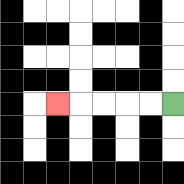{'start': '[7, 4]', 'end': '[2, 4]', 'path_directions': 'L,L,L,L,L', 'path_coordinates': '[[7, 4], [6, 4], [5, 4], [4, 4], [3, 4], [2, 4]]'}